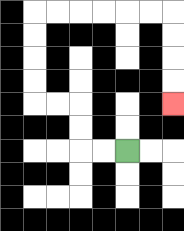{'start': '[5, 6]', 'end': '[7, 4]', 'path_directions': 'L,L,U,U,L,L,U,U,U,U,R,R,R,R,R,R,D,D,D,D', 'path_coordinates': '[[5, 6], [4, 6], [3, 6], [3, 5], [3, 4], [2, 4], [1, 4], [1, 3], [1, 2], [1, 1], [1, 0], [2, 0], [3, 0], [4, 0], [5, 0], [6, 0], [7, 0], [7, 1], [7, 2], [7, 3], [7, 4]]'}